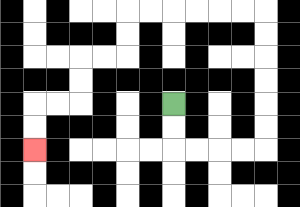{'start': '[7, 4]', 'end': '[1, 6]', 'path_directions': 'D,D,R,R,R,R,U,U,U,U,U,U,L,L,L,L,L,L,D,D,L,L,D,D,L,L,D,D', 'path_coordinates': '[[7, 4], [7, 5], [7, 6], [8, 6], [9, 6], [10, 6], [11, 6], [11, 5], [11, 4], [11, 3], [11, 2], [11, 1], [11, 0], [10, 0], [9, 0], [8, 0], [7, 0], [6, 0], [5, 0], [5, 1], [5, 2], [4, 2], [3, 2], [3, 3], [3, 4], [2, 4], [1, 4], [1, 5], [1, 6]]'}